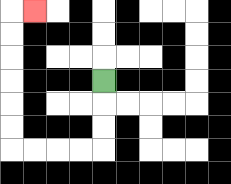{'start': '[4, 3]', 'end': '[1, 0]', 'path_directions': 'D,D,D,L,L,L,L,U,U,U,U,U,U,R', 'path_coordinates': '[[4, 3], [4, 4], [4, 5], [4, 6], [3, 6], [2, 6], [1, 6], [0, 6], [0, 5], [0, 4], [0, 3], [0, 2], [0, 1], [0, 0], [1, 0]]'}